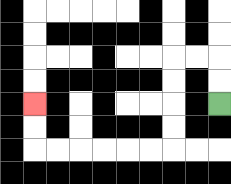{'start': '[9, 4]', 'end': '[1, 4]', 'path_directions': 'U,U,L,L,D,D,D,D,L,L,L,L,L,L,U,U', 'path_coordinates': '[[9, 4], [9, 3], [9, 2], [8, 2], [7, 2], [7, 3], [7, 4], [7, 5], [7, 6], [6, 6], [5, 6], [4, 6], [3, 6], [2, 6], [1, 6], [1, 5], [1, 4]]'}